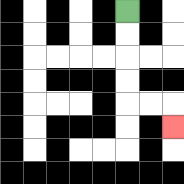{'start': '[5, 0]', 'end': '[7, 5]', 'path_directions': 'D,D,D,D,R,R,D', 'path_coordinates': '[[5, 0], [5, 1], [5, 2], [5, 3], [5, 4], [6, 4], [7, 4], [7, 5]]'}